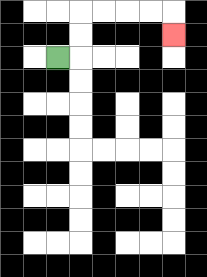{'start': '[2, 2]', 'end': '[7, 1]', 'path_directions': 'R,U,U,R,R,R,R,D', 'path_coordinates': '[[2, 2], [3, 2], [3, 1], [3, 0], [4, 0], [5, 0], [6, 0], [7, 0], [7, 1]]'}